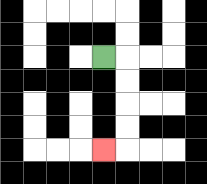{'start': '[4, 2]', 'end': '[4, 6]', 'path_directions': 'R,D,D,D,D,L', 'path_coordinates': '[[4, 2], [5, 2], [5, 3], [5, 4], [5, 5], [5, 6], [4, 6]]'}